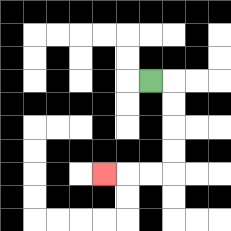{'start': '[6, 3]', 'end': '[4, 7]', 'path_directions': 'R,D,D,D,D,L,L,L', 'path_coordinates': '[[6, 3], [7, 3], [7, 4], [7, 5], [7, 6], [7, 7], [6, 7], [5, 7], [4, 7]]'}